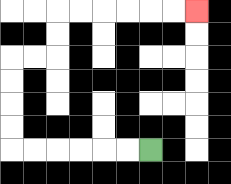{'start': '[6, 6]', 'end': '[8, 0]', 'path_directions': 'L,L,L,L,L,L,U,U,U,U,R,R,U,U,R,R,R,R,R,R', 'path_coordinates': '[[6, 6], [5, 6], [4, 6], [3, 6], [2, 6], [1, 6], [0, 6], [0, 5], [0, 4], [0, 3], [0, 2], [1, 2], [2, 2], [2, 1], [2, 0], [3, 0], [4, 0], [5, 0], [6, 0], [7, 0], [8, 0]]'}